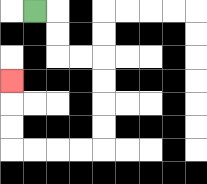{'start': '[1, 0]', 'end': '[0, 3]', 'path_directions': 'R,D,D,R,R,D,D,D,D,L,L,L,L,U,U,U', 'path_coordinates': '[[1, 0], [2, 0], [2, 1], [2, 2], [3, 2], [4, 2], [4, 3], [4, 4], [4, 5], [4, 6], [3, 6], [2, 6], [1, 6], [0, 6], [0, 5], [0, 4], [0, 3]]'}